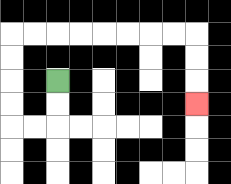{'start': '[2, 3]', 'end': '[8, 4]', 'path_directions': 'D,D,L,L,U,U,U,U,R,R,R,R,R,R,R,R,D,D,D', 'path_coordinates': '[[2, 3], [2, 4], [2, 5], [1, 5], [0, 5], [0, 4], [0, 3], [0, 2], [0, 1], [1, 1], [2, 1], [3, 1], [4, 1], [5, 1], [6, 1], [7, 1], [8, 1], [8, 2], [8, 3], [8, 4]]'}